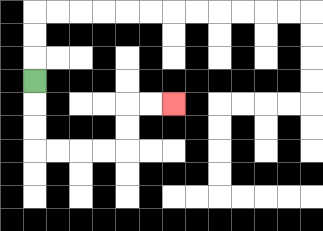{'start': '[1, 3]', 'end': '[7, 4]', 'path_directions': 'D,D,D,R,R,R,R,U,U,R,R', 'path_coordinates': '[[1, 3], [1, 4], [1, 5], [1, 6], [2, 6], [3, 6], [4, 6], [5, 6], [5, 5], [5, 4], [6, 4], [7, 4]]'}